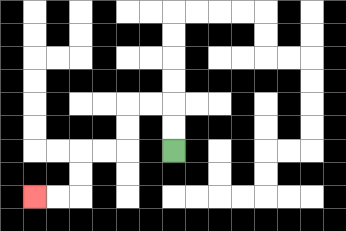{'start': '[7, 6]', 'end': '[1, 8]', 'path_directions': 'U,U,L,L,D,D,L,L,D,D,L,L', 'path_coordinates': '[[7, 6], [7, 5], [7, 4], [6, 4], [5, 4], [5, 5], [5, 6], [4, 6], [3, 6], [3, 7], [3, 8], [2, 8], [1, 8]]'}